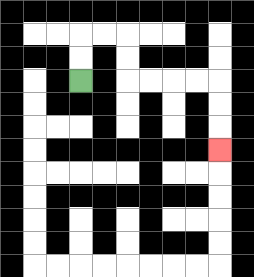{'start': '[3, 3]', 'end': '[9, 6]', 'path_directions': 'U,U,R,R,D,D,R,R,R,R,D,D,D', 'path_coordinates': '[[3, 3], [3, 2], [3, 1], [4, 1], [5, 1], [5, 2], [5, 3], [6, 3], [7, 3], [8, 3], [9, 3], [9, 4], [9, 5], [9, 6]]'}